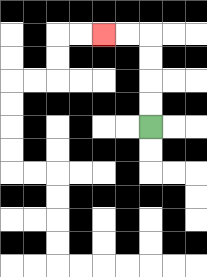{'start': '[6, 5]', 'end': '[4, 1]', 'path_directions': 'U,U,U,U,L,L', 'path_coordinates': '[[6, 5], [6, 4], [6, 3], [6, 2], [6, 1], [5, 1], [4, 1]]'}